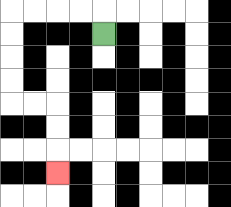{'start': '[4, 1]', 'end': '[2, 7]', 'path_directions': 'U,L,L,L,L,D,D,D,D,R,R,D,D,D', 'path_coordinates': '[[4, 1], [4, 0], [3, 0], [2, 0], [1, 0], [0, 0], [0, 1], [0, 2], [0, 3], [0, 4], [1, 4], [2, 4], [2, 5], [2, 6], [2, 7]]'}